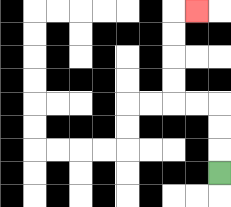{'start': '[9, 7]', 'end': '[8, 0]', 'path_directions': 'U,U,U,L,L,U,U,U,U,R', 'path_coordinates': '[[9, 7], [9, 6], [9, 5], [9, 4], [8, 4], [7, 4], [7, 3], [7, 2], [7, 1], [7, 0], [8, 0]]'}